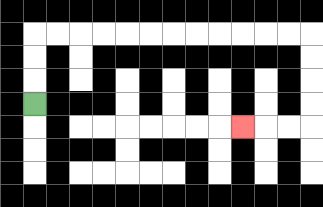{'start': '[1, 4]', 'end': '[10, 5]', 'path_directions': 'U,U,U,R,R,R,R,R,R,R,R,R,R,R,R,D,D,D,D,L,L,L', 'path_coordinates': '[[1, 4], [1, 3], [1, 2], [1, 1], [2, 1], [3, 1], [4, 1], [5, 1], [6, 1], [7, 1], [8, 1], [9, 1], [10, 1], [11, 1], [12, 1], [13, 1], [13, 2], [13, 3], [13, 4], [13, 5], [12, 5], [11, 5], [10, 5]]'}